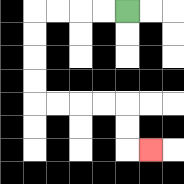{'start': '[5, 0]', 'end': '[6, 6]', 'path_directions': 'L,L,L,L,D,D,D,D,R,R,R,R,D,D,R', 'path_coordinates': '[[5, 0], [4, 0], [3, 0], [2, 0], [1, 0], [1, 1], [1, 2], [1, 3], [1, 4], [2, 4], [3, 4], [4, 4], [5, 4], [5, 5], [5, 6], [6, 6]]'}